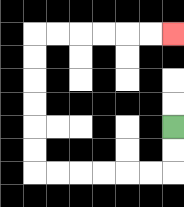{'start': '[7, 5]', 'end': '[7, 1]', 'path_directions': 'D,D,L,L,L,L,L,L,U,U,U,U,U,U,R,R,R,R,R,R', 'path_coordinates': '[[7, 5], [7, 6], [7, 7], [6, 7], [5, 7], [4, 7], [3, 7], [2, 7], [1, 7], [1, 6], [1, 5], [1, 4], [1, 3], [1, 2], [1, 1], [2, 1], [3, 1], [4, 1], [5, 1], [6, 1], [7, 1]]'}